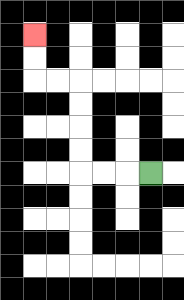{'start': '[6, 7]', 'end': '[1, 1]', 'path_directions': 'L,L,L,U,U,U,U,L,L,U,U', 'path_coordinates': '[[6, 7], [5, 7], [4, 7], [3, 7], [3, 6], [3, 5], [3, 4], [3, 3], [2, 3], [1, 3], [1, 2], [1, 1]]'}